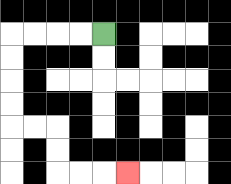{'start': '[4, 1]', 'end': '[5, 7]', 'path_directions': 'L,L,L,L,D,D,D,D,R,R,D,D,R,R,R', 'path_coordinates': '[[4, 1], [3, 1], [2, 1], [1, 1], [0, 1], [0, 2], [0, 3], [0, 4], [0, 5], [1, 5], [2, 5], [2, 6], [2, 7], [3, 7], [4, 7], [5, 7]]'}